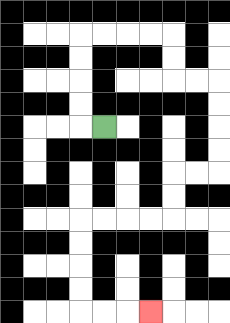{'start': '[4, 5]', 'end': '[6, 13]', 'path_directions': 'L,U,U,U,U,R,R,R,R,D,D,R,R,D,D,D,D,L,L,D,D,L,L,L,L,D,D,D,D,R,R,R', 'path_coordinates': '[[4, 5], [3, 5], [3, 4], [3, 3], [3, 2], [3, 1], [4, 1], [5, 1], [6, 1], [7, 1], [7, 2], [7, 3], [8, 3], [9, 3], [9, 4], [9, 5], [9, 6], [9, 7], [8, 7], [7, 7], [7, 8], [7, 9], [6, 9], [5, 9], [4, 9], [3, 9], [3, 10], [3, 11], [3, 12], [3, 13], [4, 13], [5, 13], [6, 13]]'}